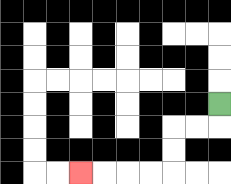{'start': '[9, 4]', 'end': '[3, 7]', 'path_directions': 'D,L,L,D,D,L,L,L,L', 'path_coordinates': '[[9, 4], [9, 5], [8, 5], [7, 5], [7, 6], [7, 7], [6, 7], [5, 7], [4, 7], [3, 7]]'}